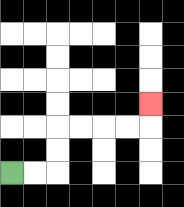{'start': '[0, 7]', 'end': '[6, 4]', 'path_directions': 'R,R,U,U,R,R,R,R,U', 'path_coordinates': '[[0, 7], [1, 7], [2, 7], [2, 6], [2, 5], [3, 5], [4, 5], [5, 5], [6, 5], [6, 4]]'}